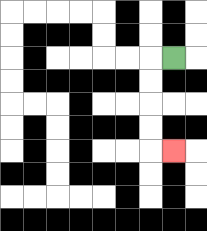{'start': '[7, 2]', 'end': '[7, 6]', 'path_directions': 'L,D,D,D,D,R', 'path_coordinates': '[[7, 2], [6, 2], [6, 3], [6, 4], [6, 5], [6, 6], [7, 6]]'}